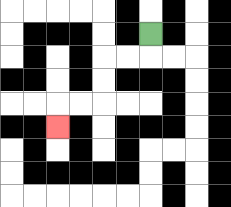{'start': '[6, 1]', 'end': '[2, 5]', 'path_directions': 'D,L,L,D,D,L,L,D', 'path_coordinates': '[[6, 1], [6, 2], [5, 2], [4, 2], [4, 3], [4, 4], [3, 4], [2, 4], [2, 5]]'}